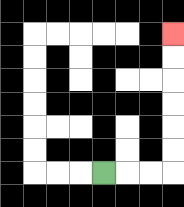{'start': '[4, 7]', 'end': '[7, 1]', 'path_directions': 'R,R,R,U,U,U,U,U,U', 'path_coordinates': '[[4, 7], [5, 7], [6, 7], [7, 7], [7, 6], [7, 5], [7, 4], [7, 3], [7, 2], [7, 1]]'}